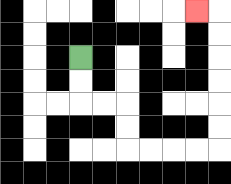{'start': '[3, 2]', 'end': '[8, 0]', 'path_directions': 'D,D,R,R,D,D,R,R,R,R,U,U,U,U,U,U,L', 'path_coordinates': '[[3, 2], [3, 3], [3, 4], [4, 4], [5, 4], [5, 5], [5, 6], [6, 6], [7, 6], [8, 6], [9, 6], [9, 5], [9, 4], [9, 3], [9, 2], [9, 1], [9, 0], [8, 0]]'}